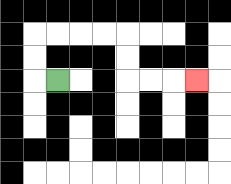{'start': '[2, 3]', 'end': '[8, 3]', 'path_directions': 'L,U,U,R,R,R,R,D,D,R,R,R', 'path_coordinates': '[[2, 3], [1, 3], [1, 2], [1, 1], [2, 1], [3, 1], [4, 1], [5, 1], [5, 2], [5, 3], [6, 3], [7, 3], [8, 3]]'}